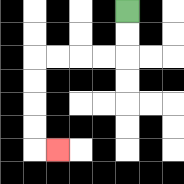{'start': '[5, 0]', 'end': '[2, 6]', 'path_directions': 'D,D,L,L,L,L,D,D,D,D,R', 'path_coordinates': '[[5, 0], [5, 1], [5, 2], [4, 2], [3, 2], [2, 2], [1, 2], [1, 3], [1, 4], [1, 5], [1, 6], [2, 6]]'}